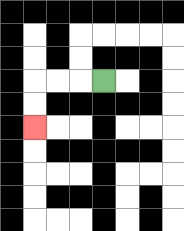{'start': '[4, 3]', 'end': '[1, 5]', 'path_directions': 'L,L,L,D,D', 'path_coordinates': '[[4, 3], [3, 3], [2, 3], [1, 3], [1, 4], [1, 5]]'}